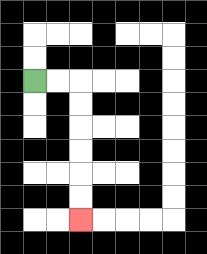{'start': '[1, 3]', 'end': '[3, 9]', 'path_directions': 'R,R,D,D,D,D,D,D', 'path_coordinates': '[[1, 3], [2, 3], [3, 3], [3, 4], [3, 5], [3, 6], [3, 7], [3, 8], [3, 9]]'}